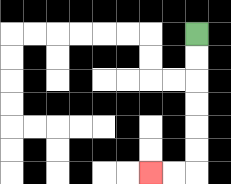{'start': '[8, 1]', 'end': '[6, 7]', 'path_directions': 'D,D,D,D,D,D,L,L', 'path_coordinates': '[[8, 1], [8, 2], [8, 3], [8, 4], [8, 5], [8, 6], [8, 7], [7, 7], [6, 7]]'}